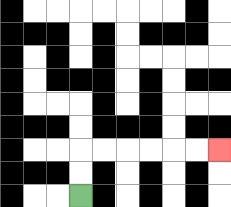{'start': '[3, 8]', 'end': '[9, 6]', 'path_directions': 'U,U,R,R,R,R,R,R', 'path_coordinates': '[[3, 8], [3, 7], [3, 6], [4, 6], [5, 6], [6, 6], [7, 6], [8, 6], [9, 6]]'}